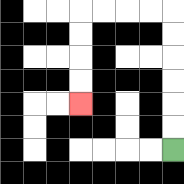{'start': '[7, 6]', 'end': '[3, 4]', 'path_directions': 'U,U,U,U,U,U,L,L,L,L,D,D,D,D', 'path_coordinates': '[[7, 6], [7, 5], [7, 4], [7, 3], [7, 2], [7, 1], [7, 0], [6, 0], [5, 0], [4, 0], [3, 0], [3, 1], [3, 2], [3, 3], [3, 4]]'}